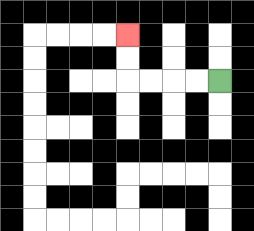{'start': '[9, 3]', 'end': '[5, 1]', 'path_directions': 'L,L,L,L,U,U', 'path_coordinates': '[[9, 3], [8, 3], [7, 3], [6, 3], [5, 3], [5, 2], [5, 1]]'}